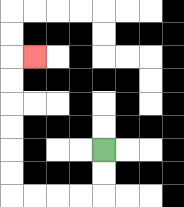{'start': '[4, 6]', 'end': '[1, 2]', 'path_directions': 'D,D,L,L,L,L,U,U,U,U,U,U,R', 'path_coordinates': '[[4, 6], [4, 7], [4, 8], [3, 8], [2, 8], [1, 8], [0, 8], [0, 7], [0, 6], [0, 5], [0, 4], [0, 3], [0, 2], [1, 2]]'}